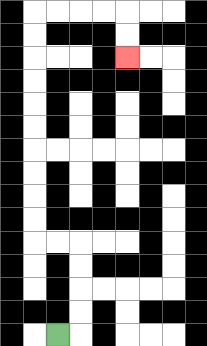{'start': '[2, 14]', 'end': '[5, 2]', 'path_directions': 'R,U,U,U,U,L,L,U,U,U,U,U,U,U,U,U,U,R,R,R,R,D,D', 'path_coordinates': '[[2, 14], [3, 14], [3, 13], [3, 12], [3, 11], [3, 10], [2, 10], [1, 10], [1, 9], [1, 8], [1, 7], [1, 6], [1, 5], [1, 4], [1, 3], [1, 2], [1, 1], [1, 0], [2, 0], [3, 0], [4, 0], [5, 0], [5, 1], [5, 2]]'}